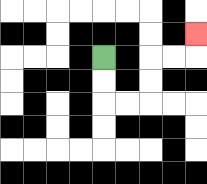{'start': '[4, 2]', 'end': '[8, 1]', 'path_directions': 'D,D,R,R,U,U,R,R,U', 'path_coordinates': '[[4, 2], [4, 3], [4, 4], [5, 4], [6, 4], [6, 3], [6, 2], [7, 2], [8, 2], [8, 1]]'}